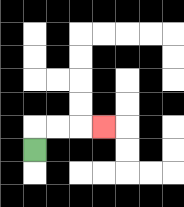{'start': '[1, 6]', 'end': '[4, 5]', 'path_directions': 'U,R,R,R', 'path_coordinates': '[[1, 6], [1, 5], [2, 5], [3, 5], [4, 5]]'}